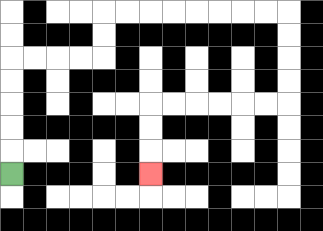{'start': '[0, 7]', 'end': '[6, 7]', 'path_directions': 'U,U,U,U,U,R,R,R,R,U,U,R,R,R,R,R,R,R,R,D,D,D,D,L,L,L,L,L,L,D,D,D', 'path_coordinates': '[[0, 7], [0, 6], [0, 5], [0, 4], [0, 3], [0, 2], [1, 2], [2, 2], [3, 2], [4, 2], [4, 1], [4, 0], [5, 0], [6, 0], [7, 0], [8, 0], [9, 0], [10, 0], [11, 0], [12, 0], [12, 1], [12, 2], [12, 3], [12, 4], [11, 4], [10, 4], [9, 4], [8, 4], [7, 4], [6, 4], [6, 5], [6, 6], [6, 7]]'}